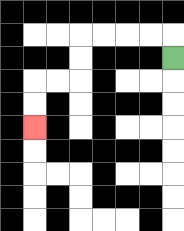{'start': '[7, 2]', 'end': '[1, 5]', 'path_directions': 'U,L,L,L,L,D,D,L,L,D,D', 'path_coordinates': '[[7, 2], [7, 1], [6, 1], [5, 1], [4, 1], [3, 1], [3, 2], [3, 3], [2, 3], [1, 3], [1, 4], [1, 5]]'}